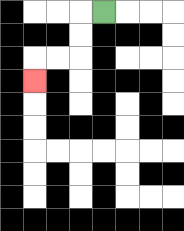{'start': '[4, 0]', 'end': '[1, 3]', 'path_directions': 'L,D,D,L,L,D', 'path_coordinates': '[[4, 0], [3, 0], [3, 1], [3, 2], [2, 2], [1, 2], [1, 3]]'}